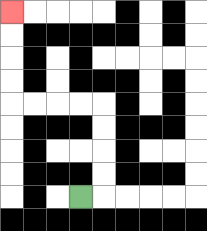{'start': '[3, 8]', 'end': '[0, 0]', 'path_directions': 'R,U,U,U,U,L,L,L,L,U,U,U,U', 'path_coordinates': '[[3, 8], [4, 8], [4, 7], [4, 6], [4, 5], [4, 4], [3, 4], [2, 4], [1, 4], [0, 4], [0, 3], [0, 2], [0, 1], [0, 0]]'}